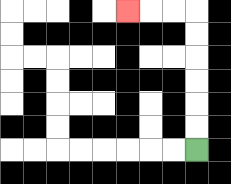{'start': '[8, 6]', 'end': '[5, 0]', 'path_directions': 'U,U,U,U,U,U,L,L,L', 'path_coordinates': '[[8, 6], [8, 5], [8, 4], [8, 3], [8, 2], [8, 1], [8, 0], [7, 0], [6, 0], [5, 0]]'}